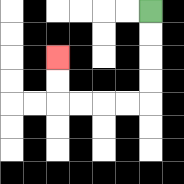{'start': '[6, 0]', 'end': '[2, 2]', 'path_directions': 'D,D,D,D,L,L,L,L,U,U', 'path_coordinates': '[[6, 0], [6, 1], [6, 2], [6, 3], [6, 4], [5, 4], [4, 4], [3, 4], [2, 4], [2, 3], [2, 2]]'}